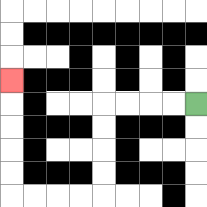{'start': '[8, 4]', 'end': '[0, 3]', 'path_directions': 'L,L,L,L,D,D,D,D,L,L,L,L,U,U,U,U,U', 'path_coordinates': '[[8, 4], [7, 4], [6, 4], [5, 4], [4, 4], [4, 5], [4, 6], [4, 7], [4, 8], [3, 8], [2, 8], [1, 8], [0, 8], [0, 7], [0, 6], [0, 5], [0, 4], [0, 3]]'}